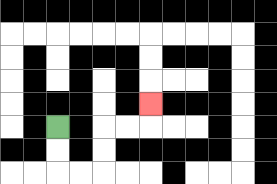{'start': '[2, 5]', 'end': '[6, 4]', 'path_directions': 'D,D,R,R,U,U,R,R,U', 'path_coordinates': '[[2, 5], [2, 6], [2, 7], [3, 7], [4, 7], [4, 6], [4, 5], [5, 5], [6, 5], [6, 4]]'}